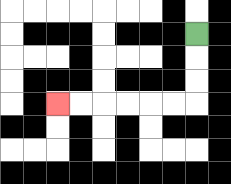{'start': '[8, 1]', 'end': '[2, 4]', 'path_directions': 'D,D,D,L,L,L,L,L,L', 'path_coordinates': '[[8, 1], [8, 2], [8, 3], [8, 4], [7, 4], [6, 4], [5, 4], [4, 4], [3, 4], [2, 4]]'}